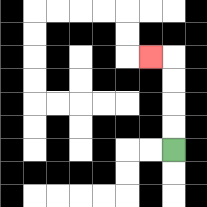{'start': '[7, 6]', 'end': '[6, 2]', 'path_directions': 'U,U,U,U,L', 'path_coordinates': '[[7, 6], [7, 5], [7, 4], [7, 3], [7, 2], [6, 2]]'}